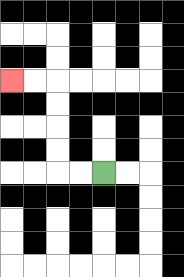{'start': '[4, 7]', 'end': '[0, 3]', 'path_directions': 'L,L,U,U,U,U,L,L', 'path_coordinates': '[[4, 7], [3, 7], [2, 7], [2, 6], [2, 5], [2, 4], [2, 3], [1, 3], [0, 3]]'}